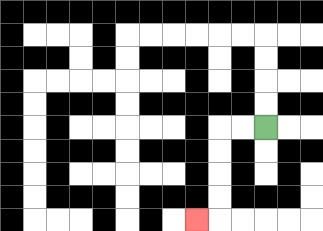{'start': '[11, 5]', 'end': '[8, 9]', 'path_directions': 'L,L,D,D,D,D,L', 'path_coordinates': '[[11, 5], [10, 5], [9, 5], [9, 6], [9, 7], [9, 8], [9, 9], [8, 9]]'}